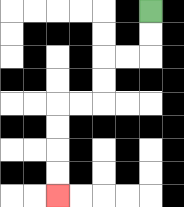{'start': '[6, 0]', 'end': '[2, 8]', 'path_directions': 'D,D,L,L,D,D,L,L,D,D,D,D', 'path_coordinates': '[[6, 0], [6, 1], [6, 2], [5, 2], [4, 2], [4, 3], [4, 4], [3, 4], [2, 4], [2, 5], [2, 6], [2, 7], [2, 8]]'}